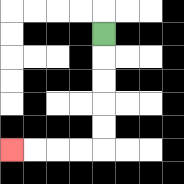{'start': '[4, 1]', 'end': '[0, 6]', 'path_directions': 'D,D,D,D,D,L,L,L,L', 'path_coordinates': '[[4, 1], [4, 2], [4, 3], [4, 4], [4, 5], [4, 6], [3, 6], [2, 6], [1, 6], [0, 6]]'}